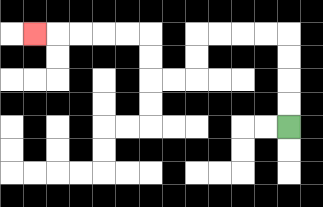{'start': '[12, 5]', 'end': '[1, 1]', 'path_directions': 'U,U,U,U,L,L,L,L,D,D,L,L,U,U,L,L,L,L,L', 'path_coordinates': '[[12, 5], [12, 4], [12, 3], [12, 2], [12, 1], [11, 1], [10, 1], [9, 1], [8, 1], [8, 2], [8, 3], [7, 3], [6, 3], [6, 2], [6, 1], [5, 1], [4, 1], [3, 1], [2, 1], [1, 1]]'}